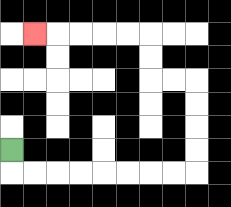{'start': '[0, 6]', 'end': '[1, 1]', 'path_directions': 'D,R,R,R,R,R,R,R,R,U,U,U,U,L,L,U,U,L,L,L,L,L', 'path_coordinates': '[[0, 6], [0, 7], [1, 7], [2, 7], [3, 7], [4, 7], [5, 7], [6, 7], [7, 7], [8, 7], [8, 6], [8, 5], [8, 4], [8, 3], [7, 3], [6, 3], [6, 2], [6, 1], [5, 1], [4, 1], [3, 1], [2, 1], [1, 1]]'}